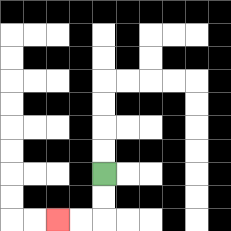{'start': '[4, 7]', 'end': '[2, 9]', 'path_directions': 'D,D,L,L', 'path_coordinates': '[[4, 7], [4, 8], [4, 9], [3, 9], [2, 9]]'}